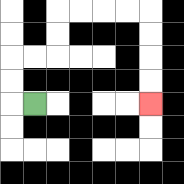{'start': '[1, 4]', 'end': '[6, 4]', 'path_directions': 'L,U,U,R,R,U,U,R,R,R,R,D,D,D,D', 'path_coordinates': '[[1, 4], [0, 4], [0, 3], [0, 2], [1, 2], [2, 2], [2, 1], [2, 0], [3, 0], [4, 0], [5, 0], [6, 0], [6, 1], [6, 2], [6, 3], [6, 4]]'}